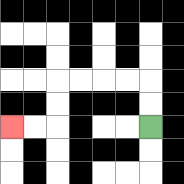{'start': '[6, 5]', 'end': '[0, 5]', 'path_directions': 'U,U,L,L,L,L,D,D,L,L', 'path_coordinates': '[[6, 5], [6, 4], [6, 3], [5, 3], [4, 3], [3, 3], [2, 3], [2, 4], [2, 5], [1, 5], [0, 5]]'}